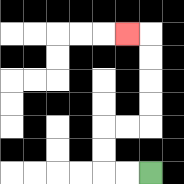{'start': '[6, 7]', 'end': '[5, 1]', 'path_directions': 'L,L,U,U,R,R,U,U,U,U,L', 'path_coordinates': '[[6, 7], [5, 7], [4, 7], [4, 6], [4, 5], [5, 5], [6, 5], [6, 4], [6, 3], [6, 2], [6, 1], [5, 1]]'}